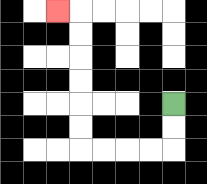{'start': '[7, 4]', 'end': '[2, 0]', 'path_directions': 'D,D,L,L,L,L,U,U,U,U,U,U,L', 'path_coordinates': '[[7, 4], [7, 5], [7, 6], [6, 6], [5, 6], [4, 6], [3, 6], [3, 5], [3, 4], [3, 3], [3, 2], [3, 1], [3, 0], [2, 0]]'}